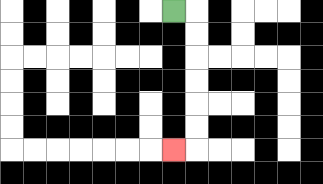{'start': '[7, 0]', 'end': '[7, 6]', 'path_directions': 'R,D,D,D,D,D,D,L', 'path_coordinates': '[[7, 0], [8, 0], [8, 1], [8, 2], [8, 3], [8, 4], [8, 5], [8, 6], [7, 6]]'}